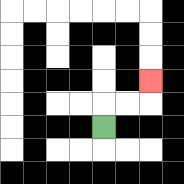{'start': '[4, 5]', 'end': '[6, 3]', 'path_directions': 'U,R,R,U', 'path_coordinates': '[[4, 5], [4, 4], [5, 4], [6, 4], [6, 3]]'}